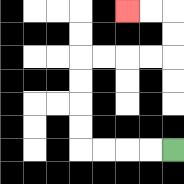{'start': '[7, 6]', 'end': '[5, 0]', 'path_directions': 'L,L,L,L,U,U,U,U,R,R,R,R,U,U,L,L', 'path_coordinates': '[[7, 6], [6, 6], [5, 6], [4, 6], [3, 6], [3, 5], [3, 4], [3, 3], [3, 2], [4, 2], [5, 2], [6, 2], [7, 2], [7, 1], [7, 0], [6, 0], [5, 0]]'}